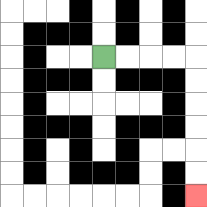{'start': '[4, 2]', 'end': '[8, 8]', 'path_directions': 'R,R,R,R,D,D,D,D,D,D', 'path_coordinates': '[[4, 2], [5, 2], [6, 2], [7, 2], [8, 2], [8, 3], [8, 4], [8, 5], [8, 6], [8, 7], [8, 8]]'}